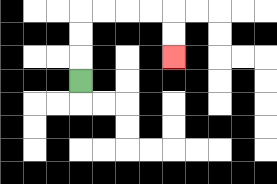{'start': '[3, 3]', 'end': '[7, 2]', 'path_directions': 'U,U,U,R,R,R,R,D,D', 'path_coordinates': '[[3, 3], [3, 2], [3, 1], [3, 0], [4, 0], [5, 0], [6, 0], [7, 0], [7, 1], [7, 2]]'}